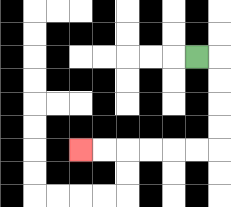{'start': '[8, 2]', 'end': '[3, 6]', 'path_directions': 'R,D,D,D,D,L,L,L,L,L,L', 'path_coordinates': '[[8, 2], [9, 2], [9, 3], [9, 4], [9, 5], [9, 6], [8, 6], [7, 6], [6, 6], [5, 6], [4, 6], [3, 6]]'}